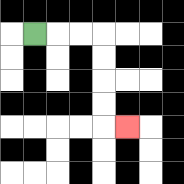{'start': '[1, 1]', 'end': '[5, 5]', 'path_directions': 'R,R,R,D,D,D,D,R', 'path_coordinates': '[[1, 1], [2, 1], [3, 1], [4, 1], [4, 2], [4, 3], [4, 4], [4, 5], [5, 5]]'}